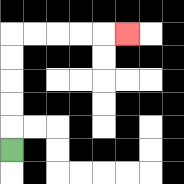{'start': '[0, 6]', 'end': '[5, 1]', 'path_directions': 'U,U,U,U,U,R,R,R,R,R', 'path_coordinates': '[[0, 6], [0, 5], [0, 4], [0, 3], [0, 2], [0, 1], [1, 1], [2, 1], [3, 1], [4, 1], [5, 1]]'}